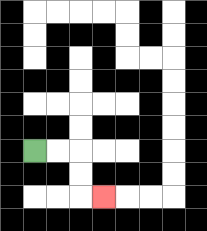{'start': '[1, 6]', 'end': '[4, 8]', 'path_directions': 'R,R,D,D,R', 'path_coordinates': '[[1, 6], [2, 6], [3, 6], [3, 7], [3, 8], [4, 8]]'}